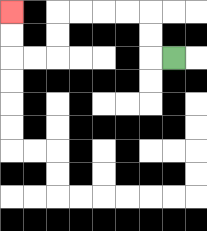{'start': '[7, 2]', 'end': '[0, 0]', 'path_directions': 'L,U,U,L,L,L,L,D,D,L,L,U,U', 'path_coordinates': '[[7, 2], [6, 2], [6, 1], [6, 0], [5, 0], [4, 0], [3, 0], [2, 0], [2, 1], [2, 2], [1, 2], [0, 2], [0, 1], [0, 0]]'}